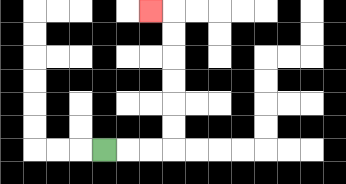{'start': '[4, 6]', 'end': '[6, 0]', 'path_directions': 'R,R,R,U,U,U,U,U,U,L', 'path_coordinates': '[[4, 6], [5, 6], [6, 6], [7, 6], [7, 5], [7, 4], [7, 3], [7, 2], [7, 1], [7, 0], [6, 0]]'}